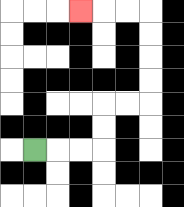{'start': '[1, 6]', 'end': '[3, 0]', 'path_directions': 'R,R,R,U,U,R,R,U,U,U,U,L,L,L', 'path_coordinates': '[[1, 6], [2, 6], [3, 6], [4, 6], [4, 5], [4, 4], [5, 4], [6, 4], [6, 3], [6, 2], [6, 1], [6, 0], [5, 0], [4, 0], [3, 0]]'}